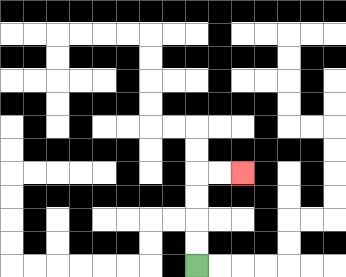{'start': '[8, 11]', 'end': '[10, 7]', 'path_directions': 'U,U,U,U,R,R', 'path_coordinates': '[[8, 11], [8, 10], [8, 9], [8, 8], [8, 7], [9, 7], [10, 7]]'}